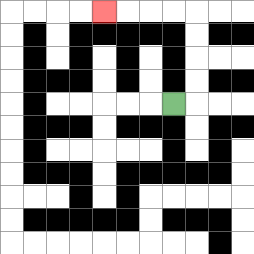{'start': '[7, 4]', 'end': '[4, 0]', 'path_directions': 'R,U,U,U,U,L,L,L,L', 'path_coordinates': '[[7, 4], [8, 4], [8, 3], [8, 2], [8, 1], [8, 0], [7, 0], [6, 0], [5, 0], [4, 0]]'}